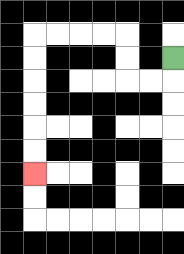{'start': '[7, 2]', 'end': '[1, 7]', 'path_directions': 'D,L,L,U,U,L,L,L,L,D,D,D,D,D,D', 'path_coordinates': '[[7, 2], [7, 3], [6, 3], [5, 3], [5, 2], [5, 1], [4, 1], [3, 1], [2, 1], [1, 1], [1, 2], [1, 3], [1, 4], [1, 5], [1, 6], [1, 7]]'}